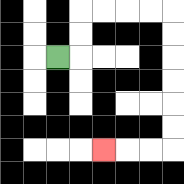{'start': '[2, 2]', 'end': '[4, 6]', 'path_directions': 'R,U,U,R,R,R,R,D,D,D,D,D,D,L,L,L', 'path_coordinates': '[[2, 2], [3, 2], [3, 1], [3, 0], [4, 0], [5, 0], [6, 0], [7, 0], [7, 1], [7, 2], [7, 3], [7, 4], [7, 5], [7, 6], [6, 6], [5, 6], [4, 6]]'}